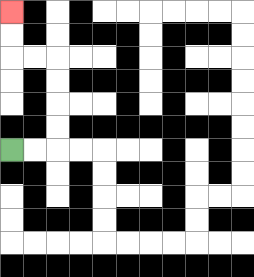{'start': '[0, 6]', 'end': '[0, 0]', 'path_directions': 'R,R,U,U,U,U,L,L,U,U', 'path_coordinates': '[[0, 6], [1, 6], [2, 6], [2, 5], [2, 4], [2, 3], [2, 2], [1, 2], [0, 2], [0, 1], [0, 0]]'}